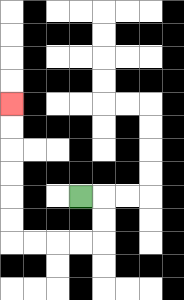{'start': '[3, 8]', 'end': '[0, 4]', 'path_directions': 'R,D,D,L,L,L,L,U,U,U,U,U,U', 'path_coordinates': '[[3, 8], [4, 8], [4, 9], [4, 10], [3, 10], [2, 10], [1, 10], [0, 10], [0, 9], [0, 8], [0, 7], [0, 6], [0, 5], [0, 4]]'}